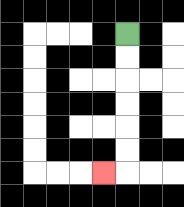{'start': '[5, 1]', 'end': '[4, 7]', 'path_directions': 'D,D,D,D,D,D,L', 'path_coordinates': '[[5, 1], [5, 2], [5, 3], [5, 4], [5, 5], [5, 6], [5, 7], [4, 7]]'}